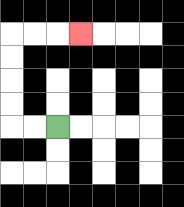{'start': '[2, 5]', 'end': '[3, 1]', 'path_directions': 'L,L,U,U,U,U,R,R,R', 'path_coordinates': '[[2, 5], [1, 5], [0, 5], [0, 4], [0, 3], [0, 2], [0, 1], [1, 1], [2, 1], [3, 1]]'}